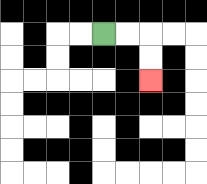{'start': '[4, 1]', 'end': '[6, 3]', 'path_directions': 'R,R,D,D', 'path_coordinates': '[[4, 1], [5, 1], [6, 1], [6, 2], [6, 3]]'}